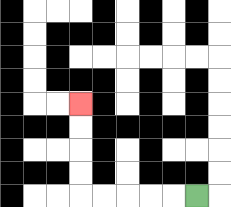{'start': '[8, 8]', 'end': '[3, 4]', 'path_directions': 'L,L,L,L,L,U,U,U,U', 'path_coordinates': '[[8, 8], [7, 8], [6, 8], [5, 8], [4, 8], [3, 8], [3, 7], [3, 6], [3, 5], [3, 4]]'}